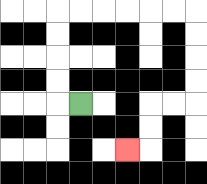{'start': '[3, 4]', 'end': '[5, 6]', 'path_directions': 'L,U,U,U,U,R,R,R,R,R,R,D,D,D,D,L,L,D,D,L', 'path_coordinates': '[[3, 4], [2, 4], [2, 3], [2, 2], [2, 1], [2, 0], [3, 0], [4, 0], [5, 0], [6, 0], [7, 0], [8, 0], [8, 1], [8, 2], [8, 3], [8, 4], [7, 4], [6, 4], [6, 5], [6, 6], [5, 6]]'}